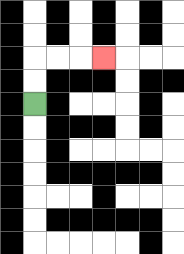{'start': '[1, 4]', 'end': '[4, 2]', 'path_directions': 'U,U,R,R,R', 'path_coordinates': '[[1, 4], [1, 3], [1, 2], [2, 2], [3, 2], [4, 2]]'}